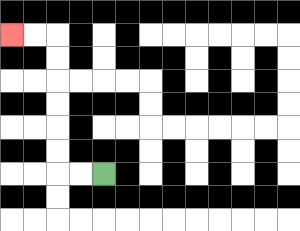{'start': '[4, 7]', 'end': '[0, 1]', 'path_directions': 'L,L,U,U,U,U,U,U,L,L', 'path_coordinates': '[[4, 7], [3, 7], [2, 7], [2, 6], [2, 5], [2, 4], [2, 3], [2, 2], [2, 1], [1, 1], [0, 1]]'}